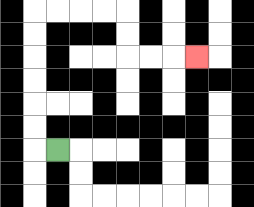{'start': '[2, 6]', 'end': '[8, 2]', 'path_directions': 'L,U,U,U,U,U,U,R,R,R,R,D,D,R,R,R', 'path_coordinates': '[[2, 6], [1, 6], [1, 5], [1, 4], [1, 3], [1, 2], [1, 1], [1, 0], [2, 0], [3, 0], [4, 0], [5, 0], [5, 1], [5, 2], [6, 2], [7, 2], [8, 2]]'}